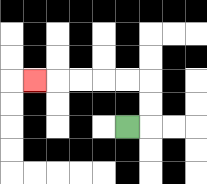{'start': '[5, 5]', 'end': '[1, 3]', 'path_directions': 'R,U,U,L,L,L,L,L', 'path_coordinates': '[[5, 5], [6, 5], [6, 4], [6, 3], [5, 3], [4, 3], [3, 3], [2, 3], [1, 3]]'}